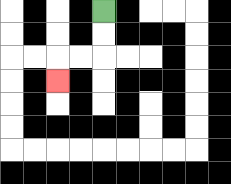{'start': '[4, 0]', 'end': '[2, 3]', 'path_directions': 'D,D,L,L,D', 'path_coordinates': '[[4, 0], [4, 1], [4, 2], [3, 2], [2, 2], [2, 3]]'}